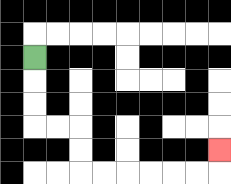{'start': '[1, 2]', 'end': '[9, 6]', 'path_directions': 'D,D,D,R,R,D,D,R,R,R,R,R,R,U', 'path_coordinates': '[[1, 2], [1, 3], [1, 4], [1, 5], [2, 5], [3, 5], [3, 6], [3, 7], [4, 7], [5, 7], [6, 7], [7, 7], [8, 7], [9, 7], [9, 6]]'}